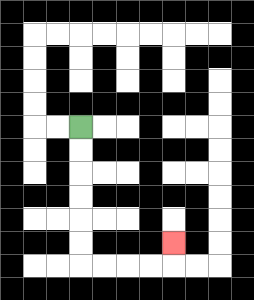{'start': '[3, 5]', 'end': '[7, 10]', 'path_directions': 'D,D,D,D,D,D,R,R,R,R,U', 'path_coordinates': '[[3, 5], [3, 6], [3, 7], [3, 8], [3, 9], [3, 10], [3, 11], [4, 11], [5, 11], [6, 11], [7, 11], [7, 10]]'}